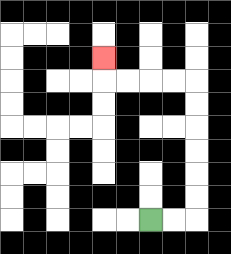{'start': '[6, 9]', 'end': '[4, 2]', 'path_directions': 'R,R,U,U,U,U,U,U,L,L,L,L,U', 'path_coordinates': '[[6, 9], [7, 9], [8, 9], [8, 8], [8, 7], [8, 6], [8, 5], [8, 4], [8, 3], [7, 3], [6, 3], [5, 3], [4, 3], [4, 2]]'}